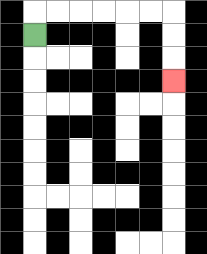{'start': '[1, 1]', 'end': '[7, 3]', 'path_directions': 'U,R,R,R,R,R,R,D,D,D', 'path_coordinates': '[[1, 1], [1, 0], [2, 0], [3, 0], [4, 0], [5, 0], [6, 0], [7, 0], [7, 1], [7, 2], [7, 3]]'}